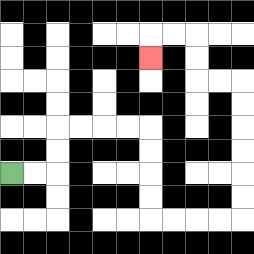{'start': '[0, 7]', 'end': '[6, 2]', 'path_directions': 'R,R,U,U,R,R,R,R,D,D,D,D,R,R,R,R,U,U,U,U,U,U,L,L,U,U,L,L,D', 'path_coordinates': '[[0, 7], [1, 7], [2, 7], [2, 6], [2, 5], [3, 5], [4, 5], [5, 5], [6, 5], [6, 6], [6, 7], [6, 8], [6, 9], [7, 9], [8, 9], [9, 9], [10, 9], [10, 8], [10, 7], [10, 6], [10, 5], [10, 4], [10, 3], [9, 3], [8, 3], [8, 2], [8, 1], [7, 1], [6, 1], [6, 2]]'}